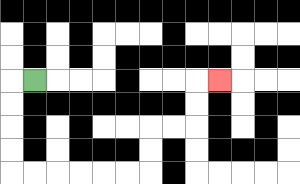{'start': '[1, 3]', 'end': '[9, 3]', 'path_directions': 'L,D,D,D,D,R,R,R,R,R,R,U,U,R,R,U,U,R', 'path_coordinates': '[[1, 3], [0, 3], [0, 4], [0, 5], [0, 6], [0, 7], [1, 7], [2, 7], [3, 7], [4, 7], [5, 7], [6, 7], [6, 6], [6, 5], [7, 5], [8, 5], [8, 4], [8, 3], [9, 3]]'}